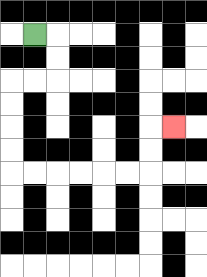{'start': '[1, 1]', 'end': '[7, 5]', 'path_directions': 'R,D,D,L,L,D,D,D,D,R,R,R,R,R,R,U,U,R', 'path_coordinates': '[[1, 1], [2, 1], [2, 2], [2, 3], [1, 3], [0, 3], [0, 4], [0, 5], [0, 6], [0, 7], [1, 7], [2, 7], [3, 7], [4, 7], [5, 7], [6, 7], [6, 6], [6, 5], [7, 5]]'}